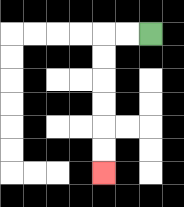{'start': '[6, 1]', 'end': '[4, 7]', 'path_directions': 'L,L,D,D,D,D,D,D', 'path_coordinates': '[[6, 1], [5, 1], [4, 1], [4, 2], [4, 3], [4, 4], [4, 5], [4, 6], [4, 7]]'}